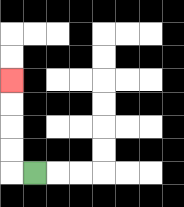{'start': '[1, 7]', 'end': '[0, 3]', 'path_directions': 'L,U,U,U,U', 'path_coordinates': '[[1, 7], [0, 7], [0, 6], [0, 5], [0, 4], [0, 3]]'}